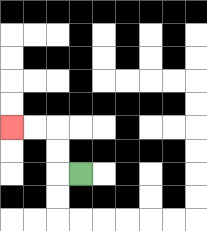{'start': '[3, 7]', 'end': '[0, 5]', 'path_directions': 'L,U,U,L,L', 'path_coordinates': '[[3, 7], [2, 7], [2, 6], [2, 5], [1, 5], [0, 5]]'}